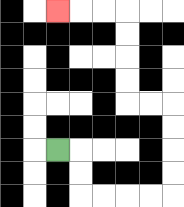{'start': '[2, 6]', 'end': '[2, 0]', 'path_directions': 'R,D,D,R,R,R,R,U,U,U,U,L,L,U,U,U,U,L,L,L', 'path_coordinates': '[[2, 6], [3, 6], [3, 7], [3, 8], [4, 8], [5, 8], [6, 8], [7, 8], [7, 7], [7, 6], [7, 5], [7, 4], [6, 4], [5, 4], [5, 3], [5, 2], [5, 1], [5, 0], [4, 0], [3, 0], [2, 0]]'}